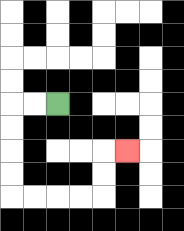{'start': '[2, 4]', 'end': '[5, 6]', 'path_directions': 'L,L,D,D,D,D,R,R,R,R,U,U,R', 'path_coordinates': '[[2, 4], [1, 4], [0, 4], [0, 5], [0, 6], [0, 7], [0, 8], [1, 8], [2, 8], [3, 8], [4, 8], [4, 7], [4, 6], [5, 6]]'}